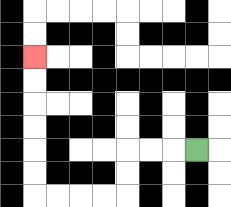{'start': '[8, 6]', 'end': '[1, 2]', 'path_directions': 'L,L,L,D,D,L,L,L,L,U,U,U,U,U,U', 'path_coordinates': '[[8, 6], [7, 6], [6, 6], [5, 6], [5, 7], [5, 8], [4, 8], [3, 8], [2, 8], [1, 8], [1, 7], [1, 6], [1, 5], [1, 4], [1, 3], [1, 2]]'}